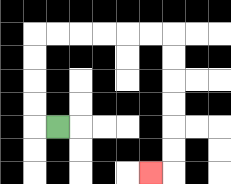{'start': '[2, 5]', 'end': '[6, 7]', 'path_directions': 'L,U,U,U,U,R,R,R,R,R,R,D,D,D,D,D,D,L', 'path_coordinates': '[[2, 5], [1, 5], [1, 4], [1, 3], [1, 2], [1, 1], [2, 1], [3, 1], [4, 1], [5, 1], [6, 1], [7, 1], [7, 2], [7, 3], [7, 4], [7, 5], [7, 6], [7, 7], [6, 7]]'}